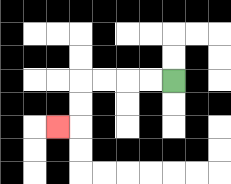{'start': '[7, 3]', 'end': '[2, 5]', 'path_directions': 'L,L,L,L,D,D,L', 'path_coordinates': '[[7, 3], [6, 3], [5, 3], [4, 3], [3, 3], [3, 4], [3, 5], [2, 5]]'}